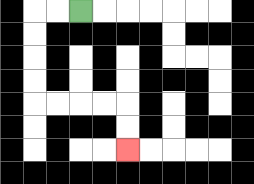{'start': '[3, 0]', 'end': '[5, 6]', 'path_directions': 'L,L,D,D,D,D,R,R,R,R,D,D', 'path_coordinates': '[[3, 0], [2, 0], [1, 0], [1, 1], [1, 2], [1, 3], [1, 4], [2, 4], [3, 4], [4, 4], [5, 4], [5, 5], [5, 6]]'}